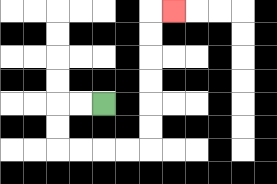{'start': '[4, 4]', 'end': '[7, 0]', 'path_directions': 'L,L,D,D,R,R,R,R,U,U,U,U,U,U,R', 'path_coordinates': '[[4, 4], [3, 4], [2, 4], [2, 5], [2, 6], [3, 6], [4, 6], [5, 6], [6, 6], [6, 5], [6, 4], [6, 3], [6, 2], [6, 1], [6, 0], [7, 0]]'}